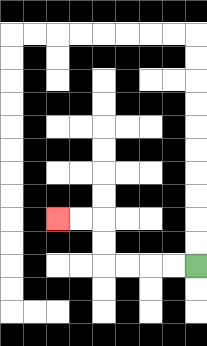{'start': '[8, 11]', 'end': '[2, 9]', 'path_directions': 'L,L,L,L,U,U,L,L', 'path_coordinates': '[[8, 11], [7, 11], [6, 11], [5, 11], [4, 11], [4, 10], [4, 9], [3, 9], [2, 9]]'}